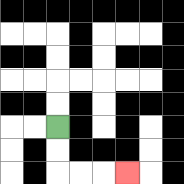{'start': '[2, 5]', 'end': '[5, 7]', 'path_directions': 'D,D,R,R,R', 'path_coordinates': '[[2, 5], [2, 6], [2, 7], [3, 7], [4, 7], [5, 7]]'}